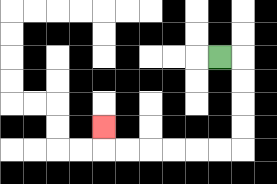{'start': '[9, 2]', 'end': '[4, 5]', 'path_directions': 'R,D,D,D,D,L,L,L,L,L,L,U', 'path_coordinates': '[[9, 2], [10, 2], [10, 3], [10, 4], [10, 5], [10, 6], [9, 6], [8, 6], [7, 6], [6, 6], [5, 6], [4, 6], [4, 5]]'}